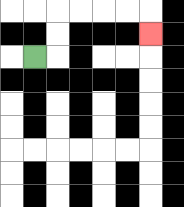{'start': '[1, 2]', 'end': '[6, 1]', 'path_directions': 'R,U,U,R,R,R,R,D', 'path_coordinates': '[[1, 2], [2, 2], [2, 1], [2, 0], [3, 0], [4, 0], [5, 0], [6, 0], [6, 1]]'}